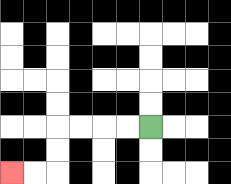{'start': '[6, 5]', 'end': '[0, 7]', 'path_directions': 'L,L,L,L,D,D,L,L', 'path_coordinates': '[[6, 5], [5, 5], [4, 5], [3, 5], [2, 5], [2, 6], [2, 7], [1, 7], [0, 7]]'}